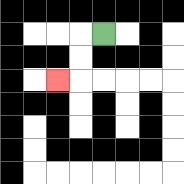{'start': '[4, 1]', 'end': '[2, 3]', 'path_directions': 'L,D,D,L', 'path_coordinates': '[[4, 1], [3, 1], [3, 2], [3, 3], [2, 3]]'}